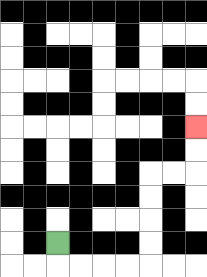{'start': '[2, 10]', 'end': '[8, 5]', 'path_directions': 'D,R,R,R,R,U,U,U,U,R,R,U,U', 'path_coordinates': '[[2, 10], [2, 11], [3, 11], [4, 11], [5, 11], [6, 11], [6, 10], [6, 9], [6, 8], [6, 7], [7, 7], [8, 7], [8, 6], [8, 5]]'}